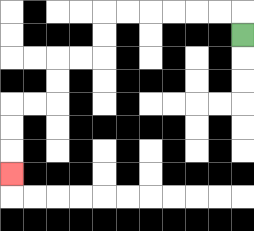{'start': '[10, 1]', 'end': '[0, 7]', 'path_directions': 'U,L,L,L,L,L,L,D,D,L,L,D,D,L,L,D,D,D', 'path_coordinates': '[[10, 1], [10, 0], [9, 0], [8, 0], [7, 0], [6, 0], [5, 0], [4, 0], [4, 1], [4, 2], [3, 2], [2, 2], [2, 3], [2, 4], [1, 4], [0, 4], [0, 5], [0, 6], [0, 7]]'}